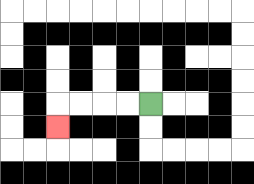{'start': '[6, 4]', 'end': '[2, 5]', 'path_directions': 'L,L,L,L,D', 'path_coordinates': '[[6, 4], [5, 4], [4, 4], [3, 4], [2, 4], [2, 5]]'}